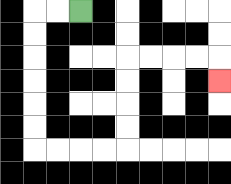{'start': '[3, 0]', 'end': '[9, 3]', 'path_directions': 'L,L,D,D,D,D,D,D,R,R,R,R,U,U,U,U,R,R,R,R,D', 'path_coordinates': '[[3, 0], [2, 0], [1, 0], [1, 1], [1, 2], [1, 3], [1, 4], [1, 5], [1, 6], [2, 6], [3, 6], [4, 6], [5, 6], [5, 5], [5, 4], [5, 3], [5, 2], [6, 2], [7, 2], [8, 2], [9, 2], [9, 3]]'}